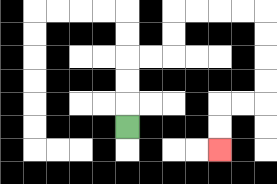{'start': '[5, 5]', 'end': '[9, 6]', 'path_directions': 'U,U,U,R,R,U,U,R,R,R,R,D,D,D,D,L,L,D,D', 'path_coordinates': '[[5, 5], [5, 4], [5, 3], [5, 2], [6, 2], [7, 2], [7, 1], [7, 0], [8, 0], [9, 0], [10, 0], [11, 0], [11, 1], [11, 2], [11, 3], [11, 4], [10, 4], [9, 4], [9, 5], [9, 6]]'}